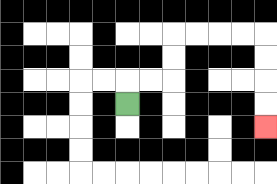{'start': '[5, 4]', 'end': '[11, 5]', 'path_directions': 'U,R,R,U,U,R,R,R,R,D,D,D,D', 'path_coordinates': '[[5, 4], [5, 3], [6, 3], [7, 3], [7, 2], [7, 1], [8, 1], [9, 1], [10, 1], [11, 1], [11, 2], [11, 3], [11, 4], [11, 5]]'}